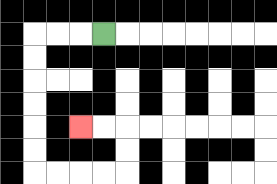{'start': '[4, 1]', 'end': '[3, 5]', 'path_directions': 'L,L,L,D,D,D,D,D,D,R,R,R,R,U,U,L,L', 'path_coordinates': '[[4, 1], [3, 1], [2, 1], [1, 1], [1, 2], [1, 3], [1, 4], [1, 5], [1, 6], [1, 7], [2, 7], [3, 7], [4, 7], [5, 7], [5, 6], [5, 5], [4, 5], [3, 5]]'}